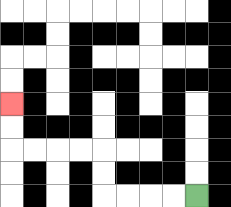{'start': '[8, 8]', 'end': '[0, 4]', 'path_directions': 'L,L,L,L,U,U,L,L,L,L,U,U', 'path_coordinates': '[[8, 8], [7, 8], [6, 8], [5, 8], [4, 8], [4, 7], [4, 6], [3, 6], [2, 6], [1, 6], [0, 6], [0, 5], [0, 4]]'}